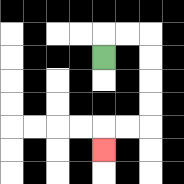{'start': '[4, 2]', 'end': '[4, 6]', 'path_directions': 'U,R,R,D,D,D,D,L,L,D', 'path_coordinates': '[[4, 2], [4, 1], [5, 1], [6, 1], [6, 2], [6, 3], [6, 4], [6, 5], [5, 5], [4, 5], [4, 6]]'}